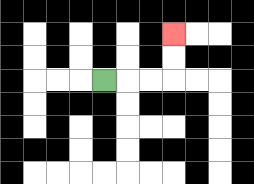{'start': '[4, 3]', 'end': '[7, 1]', 'path_directions': 'R,R,R,U,U', 'path_coordinates': '[[4, 3], [5, 3], [6, 3], [7, 3], [7, 2], [7, 1]]'}